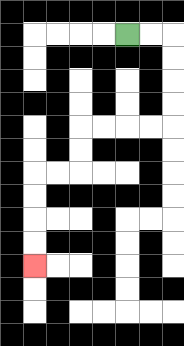{'start': '[5, 1]', 'end': '[1, 11]', 'path_directions': 'R,R,D,D,D,D,L,L,L,L,D,D,L,L,D,D,D,D', 'path_coordinates': '[[5, 1], [6, 1], [7, 1], [7, 2], [7, 3], [7, 4], [7, 5], [6, 5], [5, 5], [4, 5], [3, 5], [3, 6], [3, 7], [2, 7], [1, 7], [1, 8], [1, 9], [1, 10], [1, 11]]'}